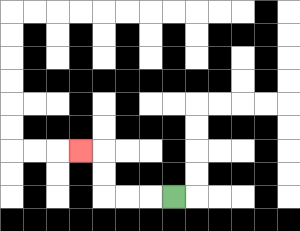{'start': '[7, 8]', 'end': '[3, 6]', 'path_directions': 'L,L,L,U,U,L', 'path_coordinates': '[[7, 8], [6, 8], [5, 8], [4, 8], [4, 7], [4, 6], [3, 6]]'}